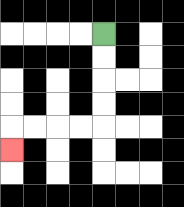{'start': '[4, 1]', 'end': '[0, 6]', 'path_directions': 'D,D,D,D,L,L,L,L,D', 'path_coordinates': '[[4, 1], [4, 2], [4, 3], [4, 4], [4, 5], [3, 5], [2, 5], [1, 5], [0, 5], [0, 6]]'}